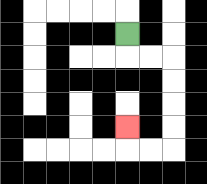{'start': '[5, 1]', 'end': '[5, 5]', 'path_directions': 'D,R,R,D,D,D,D,L,L,U', 'path_coordinates': '[[5, 1], [5, 2], [6, 2], [7, 2], [7, 3], [7, 4], [7, 5], [7, 6], [6, 6], [5, 6], [5, 5]]'}